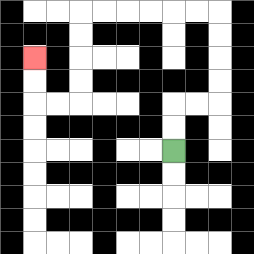{'start': '[7, 6]', 'end': '[1, 2]', 'path_directions': 'U,U,R,R,U,U,U,U,L,L,L,L,L,L,D,D,D,D,L,L,U,U', 'path_coordinates': '[[7, 6], [7, 5], [7, 4], [8, 4], [9, 4], [9, 3], [9, 2], [9, 1], [9, 0], [8, 0], [7, 0], [6, 0], [5, 0], [4, 0], [3, 0], [3, 1], [3, 2], [3, 3], [3, 4], [2, 4], [1, 4], [1, 3], [1, 2]]'}